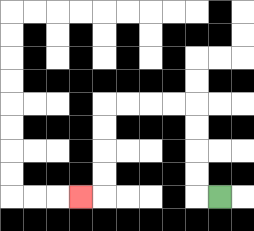{'start': '[9, 8]', 'end': '[3, 8]', 'path_directions': 'L,U,U,U,U,L,L,L,L,D,D,D,D,L', 'path_coordinates': '[[9, 8], [8, 8], [8, 7], [8, 6], [8, 5], [8, 4], [7, 4], [6, 4], [5, 4], [4, 4], [4, 5], [4, 6], [4, 7], [4, 8], [3, 8]]'}